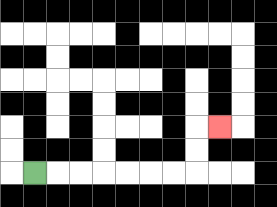{'start': '[1, 7]', 'end': '[9, 5]', 'path_directions': 'R,R,R,R,R,R,R,U,U,R', 'path_coordinates': '[[1, 7], [2, 7], [3, 7], [4, 7], [5, 7], [6, 7], [7, 7], [8, 7], [8, 6], [8, 5], [9, 5]]'}